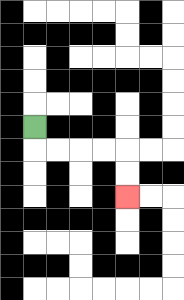{'start': '[1, 5]', 'end': '[5, 8]', 'path_directions': 'D,R,R,R,R,D,D', 'path_coordinates': '[[1, 5], [1, 6], [2, 6], [3, 6], [4, 6], [5, 6], [5, 7], [5, 8]]'}